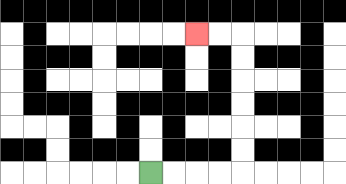{'start': '[6, 7]', 'end': '[8, 1]', 'path_directions': 'R,R,R,R,U,U,U,U,U,U,L,L', 'path_coordinates': '[[6, 7], [7, 7], [8, 7], [9, 7], [10, 7], [10, 6], [10, 5], [10, 4], [10, 3], [10, 2], [10, 1], [9, 1], [8, 1]]'}